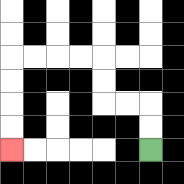{'start': '[6, 6]', 'end': '[0, 6]', 'path_directions': 'U,U,L,L,U,U,L,L,L,L,D,D,D,D', 'path_coordinates': '[[6, 6], [6, 5], [6, 4], [5, 4], [4, 4], [4, 3], [4, 2], [3, 2], [2, 2], [1, 2], [0, 2], [0, 3], [0, 4], [0, 5], [0, 6]]'}